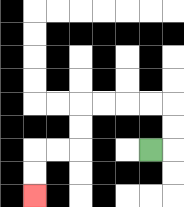{'start': '[6, 6]', 'end': '[1, 8]', 'path_directions': 'R,U,U,L,L,L,L,D,D,L,L,D,D', 'path_coordinates': '[[6, 6], [7, 6], [7, 5], [7, 4], [6, 4], [5, 4], [4, 4], [3, 4], [3, 5], [3, 6], [2, 6], [1, 6], [1, 7], [1, 8]]'}